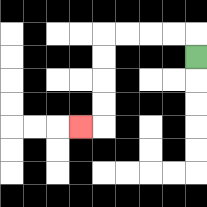{'start': '[8, 2]', 'end': '[3, 5]', 'path_directions': 'U,L,L,L,L,D,D,D,D,L', 'path_coordinates': '[[8, 2], [8, 1], [7, 1], [6, 1], [5, 1], [4, 1], [4, 2], [4, 3], [4, 4], [4, 5], [3, 5]]'}